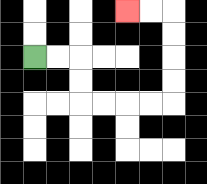{'start': '[1, 2]', 'end': '[5, 0]', 'path_directions': 'R,R,D,D,R,R,R,R,U,U,U,U,L,L', 'path_coordinates': '[[1, 2], [2, 2], [3, 2], [3, 3], [3, 4], [4, 4], [5, 4], [6, 4], [7, 4], [7, 3], [7, 2], [7, 1], [7, 0], [6, 0], [5, 0]]'}